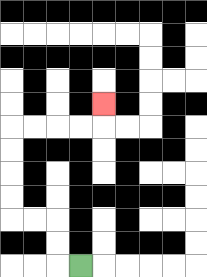{'start': '[3, 11]', 'end': '[4, 4]', 'path_directions': 'L,U,U,L,L,U,U,U,U,R,R,R,R,U', 'path_coordinates': '[[3, 11], [2, 11], [2, 10], [2, 9], [1, 9], [0, 9], [0, 8], [0, 7], [0, 6], [0, 5], [1, 5], [2, 5], [3, 5], [4, 5], [4, 4]]'}